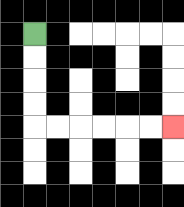{'start': '[1, 1]', 'end': '[7, 5]', 'path_directions': 'D,D,D,D,R,R,R,R,R,R', 'path_coordinates': '[[1, 1], [1, 2], [1, 3], [1, 4], [1, 5], [2, 5], [3, 5], [4, 5], [5, 5], [6, 5], [7, 5]]'}